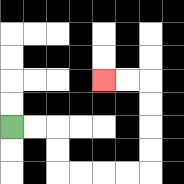{'start': '[0, 5]', 'end': '[4, 3]', 'path_directions': 'R,R,D,D,R,R,R,R,U,U,U,U,L,L', 'path_coordinates': '[[0, 5], [1, 5], [2, 5], [2, 6], [2, 7], [3, 7], [4, 7], [5, 7], [6, 7], [6, 6], [6, 5], [6, 4], [6, 3], [5, 3], [4, 3]]'}